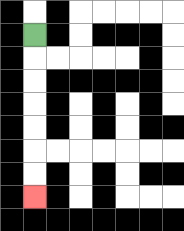{'start': '[1, 1]', 'end': '[1, 8]', 'path_directions': 'D,D,D,D,D,D,D', 'path_coordinates': '[[1, 1], [1, 2], [1, 3], [1, 4], [1, 5], [1, 6], [1, 7], [1, 8]]'}